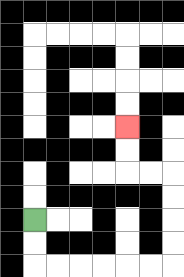{'start': '[1, 9]', 'end': '[5, 5]', 'path_directions': 'D,D,R,R,R,R,R,R,U,U,U,U,L,L,U,U', 'path_coordinates': '[[1, 9], [1, 10], [1, 11], [2, 11], [3, 11], [4, 11], [5, 11], [6, 11], [7, 11], [7, 10], [7, 9], [7, 8], [7, 7], [6, 7], [5, 7], [5, 6], [5, 5]]'}